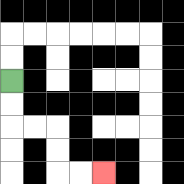{'start': '[0, 3]', 'end': '[4, 7]', 'path_directions': 'D,D,R,R,D,D,R,R', 'path_coordinates': '[[0, 3], [0, 4], [0, 5], [1, 5], [2, 5], [2, 6], [2, 7], [3, 7], [4, 7]]'}